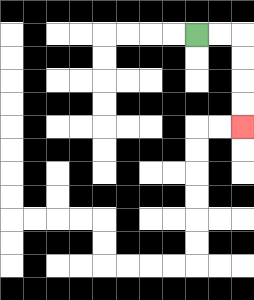{'start': '[8, 1]', 'end': '[10, 5]', 'path_directions': 'R,R,D,D,D,D', 'path_coordinates': '[[8, 1], [9, 1], [10, 1], [10, 2], [10, 3], [10, 4], [10, 5]]'}